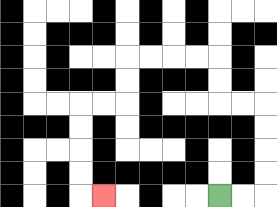{'start': '[9, 8]', 'end': '[4, 8]', 'path_directions': 'R,R,U,U,U,U,L,L,U,U,L,L,L,L,D,D,L,L,D,D,D,D,R', 'path_coordinates': '[[9, 8], [10, 8], [11, 8], [11, 7], [11, 6], [11, 5], [11, 4], [10, 4], [9, 4], [9, 3], [9, 2], [8, 2], [7, 2], [6, 2], [5, 2], [5, 3], [5, 4], [4, 4], [3, 4], [3, 5], [3, 6], [3, 7], [3, 8], [4, 8]]'}